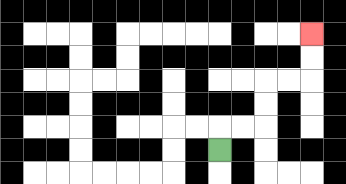{'start': '[9, 6]', 'end': '[13, 1]', 'path_directions': 'U,R,R,U,U,R,R,U,U', 'path_coordinates': '[[9, 6], [9, 5], [10, 5], [11, 5], [11, 4], [11, 3], [12, 3], [13, 3], [13, 2], [13, 1]]'}